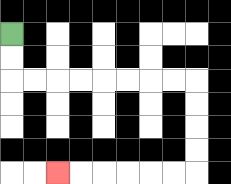{'start': '[0, 1]', 'end': '[2, 7]', 'path_directions': 'D,D,R,R,R,R,R,R,R,R,D,D,D,D,L,L,L,L,L,L', 'path_coordinates': '[[0, 1], [0, 2], [0, 3], [1, 3], [2, 3], [3, 3], [4, 3], [5, 3], [6, 3], [7, 3], [8, 3], [8, 4], [8, 5], [8, 6], [8, 7], [7, 7], [6, 7], [5, 7], [4, 7], [3, 7], [2, 7]]'}